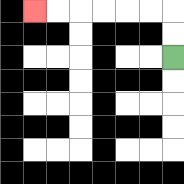{'start': '[7, 2]', 'end': '[1, 0]', 'path_directions': 'U,U,L,L,L,L,L,L', 'path_coordinates': '[[7, 2], [7, 1], [7, 0], [6, 0], [5, 0], [4, 0], [3, 0], [2, 0], [1, 0]]'}